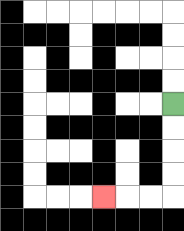{'start': '[7, 4]', 'end': '[4, 8]', 'path_directions': 'D,D,D,D,L,L,L', 'path_coordinates': '[[7, 4], [7, 5], [7, 6], [7, 7], [7, 8], [6, 8], [5, 8], [4, 8]]'}